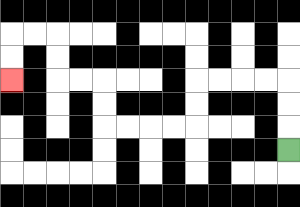{'start': '[12, 6]', 'end': '[0, 3]', 'path_directions': 'U,U,U,L,L,L,L,D,D,L,L,L,L,U,U,L,L,U,U,L,L,D,D', 'path_coordinates': '[[12, 6], [12, 5], [12, 4], [12, 3], [11, 3], [10, 3], [9, 3], [8, 3], [8, 4], [8, 5], [7, 5], [6, 5], [5, 5], [4, 5], [4, 4], [4, 3], [3, 3], [2, 3], [2, 2], [2, 1], [1, 1], [0, 1], [0, 2], [0, 3]]'}